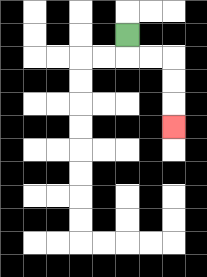{'start': '[5, 1]', 'end': '[7, 5]', 'path_directions': 'D,R,R,D,D,D', 'path_coordinates': '[[5, 1], [5, 2], [6, 2], [7, 2], [7, 3], [7, 4], [7, 5]]'}